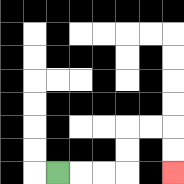{'start': '[2, 7]', 'end': '[7, 7]', 'path_directions': 'R,R,R,U,U,R,R,D,D', 'path_coordinates': '[[2, 7], [3, 7], [4, 7], [5, 7], [5, 6], [5, 5], [6, 5], [7, 5], [7, 6], [7, 7]]'}